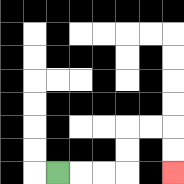{'start': '[2, 7]', 'end': '[7, 7]', 'path_directions': 'R,R,R,U,U,R,R,D,D', 'path_coordinates': '[[2, 7], [3, 7], [4, 7], [5, 7], [5, 6], [5, 5], [6, 5], [7, 5], [7, 6], [7, 7]]'}